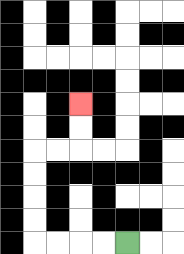{'start': '[5, 10]', 'end': '[3, 4]', 'path_directions': 'L,L,L,L,U,U,U,U,R,R,U,U', 'path_coordinates': '[[5, 10], [4, 10], [3, 10], [2, 10], [1, 10], [1, 9], [1, 8], [1, 7], [1, 6], [2, 6], [3, 6], [3, 5], [3, 4]]'}